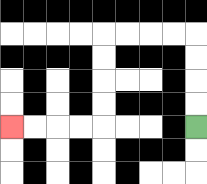{'start': '[8, 5]', 'end': '[0, 5]', 'path_directions': 'U,U,U,U,L,L,L,L,D,D,D,D,L,L,L,L', 'path_coordinates': '[[8, 5], [8, 4], [8, 3], [8, 2], [8, 1], [7, 1], [6, 1], [5, 1], [4, 1], [4, 2], [4, 3], [4, 4], [4, 5], [3, 5], [2, 5], [1, 5], [0, 5]]'}